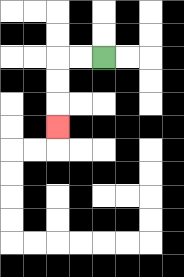{'start': '[4, 2]', 'end': '[2, 5]', 'path_directions': 'L,L,D,D,D', 'path_coordinates': '[[4, 2], [3, 2], [2, 2], [2, 3], [2, 4], [2, 5]]'}